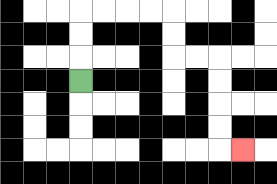{'start': '[3, 3]', 'end': '[10, 6]', 'path_directions': 'U,U,U,R,R,R,R,D,D,R,R,D,D,D,D,R', 'path_coordinates': '[[3, 3], [3, 2], [3, 1], [3, 0], [4, 0], [5, 0], [6, 0], [7, 0], [7, 1], [7, 2], [8, 2], [9, 2], [9, 3], [9, 4], [9, 5], [9, 6], [10, 6]]'}